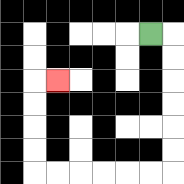{'start': '[6, 1]', 'end': '[2, 3]', 'path_directions': 'R,D,D,D,D,D,D,L,L,L,L,L,L,U,U,U,U,R', 'path_coordinates': '[[6, 1], [7, 1], [7, 2], [7, 3], [7, 4], [7, 5], [7, 6], [7, 7], [6, 7], [5, 7], [4, 7], [3, 7], [2, 7], [1, 7], [1, 6], [1, 5], [1, 4], [1, 3], [2, 3]]'}